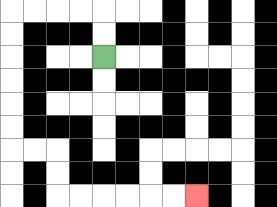{'start': '[4, 2]', 'end': '[8, 8]', 'path_directions': 'U,U,L,L,L,L,D,D,D,D,D,D,R,R,D,D,R,R,R,R,R,R', 'path_coordinates': '[[4, 2], [4, 1], [4, 0], [3, 0], [2, 0], [1, 0], [0, 0], [0, 1], [0, 2], [0, 3], [0, 4], [0, 5], [0, 6], [1, 6], [2, 6], [2, 7], [2, 8], [3, 8], [4, 8], [5, 8], [6, 8], [7, 8], [8, 8]]'}